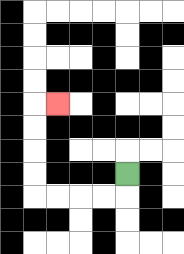{'start': '[5, 7]', 'end': '[2, 4]', 'path_directions': 'D,L,L,L,L,U,U,U,U,R', 'path_coordinates': '[[5, 7], [5, 8], [4, 8], [3, 8], [2, 8], [1, 8], [1, 7], [1, 6], [1, 5], [1, 4], [2, 4]]'}